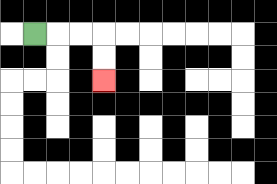{'start': '[1, 1]', 'end': '[4, 3]', 'path_directions': 'R,R,R,D,D', 'path_coordinates': '[[1, 1], [2, 1], [3, 1], [4, 1], [4, 2], [4, 3]]'}